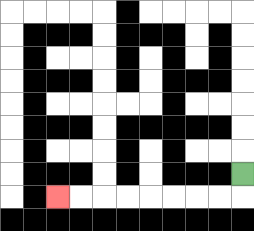{'start': '[10, 7]', 'end': '[2, 8]', 'path_directions': 'D,L,L,L,L,L,L,L,L', 'path_coordinates': '[[10, 7], [10, 8], [9, 8], [8, 8], [7, 8], [6, 8], [5, 8], [4, 8], [3, 8], [2, 8]]'}